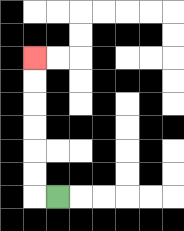{'start': '[2, 8]', 'end': '[1, 2]', 'path_directions': 'L,U,U,U,U,U,U', 'path_coordinates': '[[2, 8], [1, 8], [1, 7], [1, 6], [1, 5], [1, 4], [1, 3], [1, 2]]'}